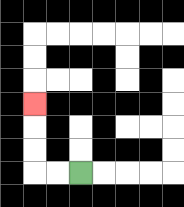{'start': '[3, 7]', 'end': '[1, 4]', 'path_directions': 'L,L,U,U,U', 'path_coordinates': '[[3, 7], [2, 7], [1, 7], [1, 6], [1, 5], [1, 4]]'}